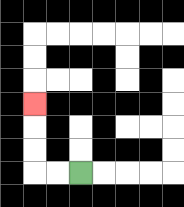{'start': '[3, 7]', 'end': '[1, 4]', 'path_directions': 'L,L,U,U,U', 'path_coordinates': '[[3, 7], [2, 7], [1, 7], [1, 6], [1, 5], [1, 4]]'}